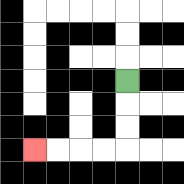{'start': '[5, 3]', 'end': '[1, 6]', 'path_directions': 'D,D,D,L,L,L,L', 'path_coordinates': '[[5, 3], [5, 4], [5, 5], [5, 6], [4, 6], [3, 6], [2, 6], [1, 6]]'}